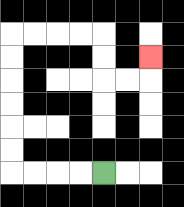{'start': '[4, 7]', 'end': '[6, 2]', 'path_directions': 'L,L,L,L,U,U,U,U,U,U,R,R,R,R,D,D,R,R,U', 'path_coordinates': '[[4, 7], [3, 7], [2, 7], [1, 7], [0, 7], [0, 6], [0, 5], [0, 4], [0, 3], [0, 2], [0, 1], [1, 1], [2, 1], [3, 1], [4, 1], [4, 2], [4, 3], [5, 3], [6, 3], [6, 2]]'}